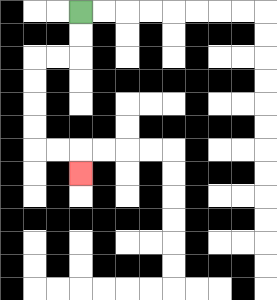{'start': '[3, 0]', 'end': '[3, 7]', 'path_directions': 'D,D,L,L,D,D,D,D,R,R,D', 'path_coordinates': '[[3, 0], [3, 1], [3, 2], [2, 2], [1, 2], [1, 3], [1, 4], [1, 5], [1, 6], [2, 6], [3, 6], [3, 7]]'}